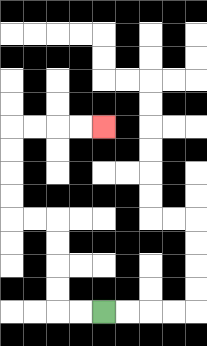{'start': '[4, 13]', 'end': '[4, 5]', 'path_directions': 'L,L,U,U,U,U,L,L,U,U,U,U,R,R,R,R', 'path_coordinates': '[[4, 13], [3, 13], [2, 13], [2, 12], [2, 11], [2, 10], [2, 9], [1, 9], [0, 9], [0, 8], [0, 7], [0, 6], [0, 5], [1, 5], [2, 5], [3, 5], [4, 5]]'}